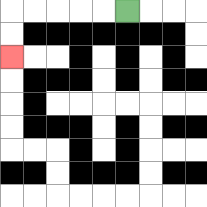{'start': '[5, 0]', 'end': '[0, 2]', 'path_directions': 'L,L,L,L,L,D,D', 'path_coordinates': '[[5, 0], [4, 0], [3, 0], [2, 0], [1, 0], [0, 0], [0, 1], [0, 2]]'}